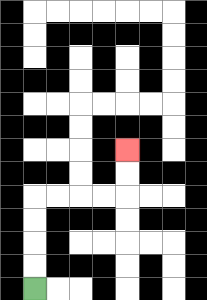{'start': '[1, 12]', 'end': '[5, 6]', 'path_directions': 'U,U,U,U,R,R,R,R,U,U', 'path_coordinates': '[[1, 12], [1, 11], [1, 10], [1, 9], [1, 8], [2, 8], [3, 8], [4, 8], [5, 8], [5, 7], [5, 6]]'}